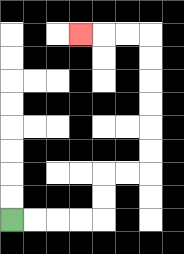{'start': '[0, 9]', 'end': '[3, 1]', 'path_directions': 'R,R,R,R,U,U,R,R,U,U,U,U,U,U,L,L,L', 'path_coordinates': '[[0, 9], [1, 9], [2, 9], [3, 9], [4, 9], [4, 8], [4, 7], [5, 7], [6, 7], [6, 6], [6, 5], [6, 4], [6, 3], [6, 2], [6, 1], [5, 1], [4, 1], [3, 1]]'}